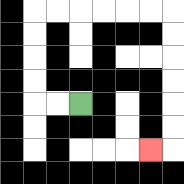{'start': '[3, 4]', 'end': '[6, 6]', 'path_directions': 'L,L,U,U,U,U,R,R,R,R,R,R,D,D,D,D,D,D,L', 'path_coordinates': '[[3, 4], [2, 4], [1, 4], [1, 3], [1, 2], [1, 1], [1, 0], [2, 0], [3, 0], [4, 0], [5, 0], [6, 0], [7, 0], [7, 1], [7, 2], [7, 3], [7, 4], [7, 5], [7, 6], [6, 6]]'}